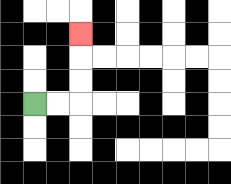{'start': '[1, 4]', 'end': '[3, 1]', 'path_directions': 'R,R,U,U,U', 'path_coordinates': '[[1, 4], [2, 4], [3, 4], [3, 3], [3, 2], [3, 1]]'}